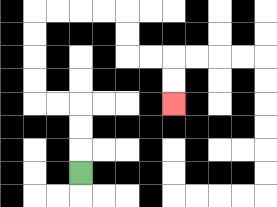{'start': '[3, 7]', 'end': '[7, 4]', 'path_directions': 'U,U,U,L,L,U,U,U,U,R,R,R,R,D,D,R,R,D,D', 'path_coordinates': '[[3, 7], [3, 6], [3, 5], [3, 4], [2, 4], [1, 4], [1, 3], [1, 2], [1, 1], [1, 0], [2, 0], [3, 0], [4, 0], [5, 0], [5, 1], [5, 2], [6, 2], [7, 2], [7, 3], [7, 4]]'}